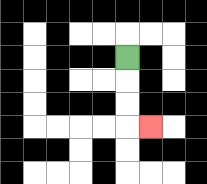{'start': '[5, 2]', 'end': '[6, 5]', 'path_directions': 'D,D,D,R', 'path_coordinates': '[[5, 2], [5, 3], [5, 4], [5, 5], [6, 5]]'}